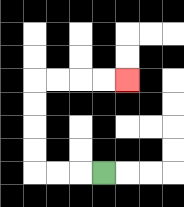{'start': '[4, 7]', 'end': '[5, 3]', 'path_directions': 'L,L,L,U,U,U,U,R,R,R,R', 'path_coordinates': '[[4, 7], [3, 7], [2, 7], [1, 7], [1, 6], [1, 5], [1, 4], [1, 3], [2, 3], [3, 3], [4, 3], [5, 3]]'}